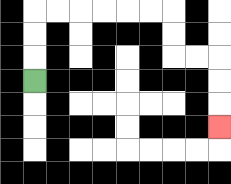{'start': '[1, 3]', 'end': '[9, 5]', 'path_directions': 'U,U,U,R,R,R,R,R,R,D,D,R,R,D,D,D', 'path_coordinates': '[[1, 3], [1, 2], [1, 1], [1, 0], [2, 0], [3, 0], [4, 0], [5, 0], [6, 0], [7, 0], [7, 1], [7, 2], [8, 2], [9, 2], [9, 3], [9, 4], [9, 5]]'}